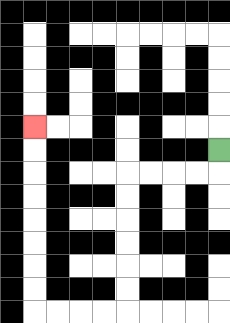{'start': '[9, 6]', 'end': '[1, 5]', 'path_directions': 'D,L,L,L,L,D,D,D,D,D,D,L,L,L,L,U,U,U,U,U,U,U,U', 'path_coordinates': '[[9, 6], [9, 7], [8, 7], [7, 7], [6, 7], [5, 7], [5, 8], [5, 9], [5, 10], [5, 11], [5, 12], [5, 13], [4, 13], [3, 13], [2, 13], [1, 13], [1, 12], [1, 11], [1, 10], [1, 9], [1, 8], [1, 7], [1, 6], [1, 5]]'}